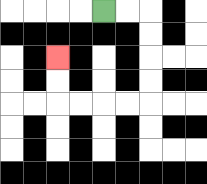{'start': '[4, 0]', 'end': '[2, 2]', 'path_directions': 'R,R,D,D,D,D,L,L,L,L,U,U', 'path_coordinates': '[[4, 0], [5, 0], [6, 0], [6, 1], [6, 2], [6, 3], [6, 4], [5, 4], [4, 4], [3, 4], [2, 4], [2, 3], [2, 2]]'}